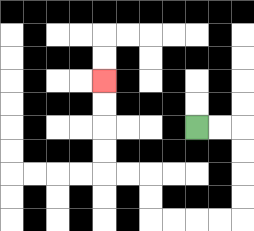{'start': '[8, 5]', 'end': '[4, 3]', 'path_directions': 'R,R,D,D,D,D,L,L,L,L,U,U,L,L,U,U,U,U', 'path_coordinates': '[[8, 5], [9, 5], [10, 5], [10, 6], [10, 7], [10, 8], [10, 9], [9, 9], [8, 9], [7, 9], [6, 9], [6, 8], [6, 7], [5, 7], [4, 7], [4, 6], [4, 5], [4, 4], [4, 3]]'}